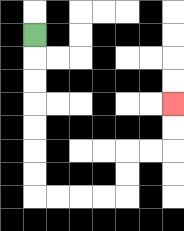{'start': '[1, 1]', 'end': '[7, 4]', 'path_directions': 'D,D,D,D,D,D,D,R,R,R,R,U,U,R,R,U,U', 'path_coordinates': '[[1, 1], [1, 2], [1, 3], [1, 4], [1, 5], [1, 6], [1, 7], [1, 8], [2, 8], [3, 8], [4, 8], [5, 8], [5, 7], [5, 6], [6, 6], [7, 6], [7, 5], [7, 4]]'}